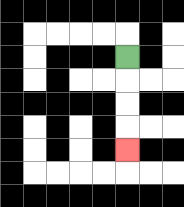{'start': '[5, 2]', 'end': '[5, 6]', 'path_directions': 'D,D,D,D', 'path_coordinates': '[[5, 2], [5, 3], [5, 4], [5, 5], [5, 6]]'}